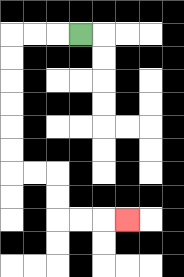{'start': '[3, 1]', 'end': '[5, 9]', 'path_directions': 'L,L,L,D,D,D,D,D,D,R,R,D,D,R,R,R', 'path_coordinates': '[[3, 1], [2, 1], [1, 1], [0, 1], [0, 2], [0, 3], [0, 4], [0, 5], [0, 6], [0, 7], [1, 7], [2, 7], [2, 8], [2, 9], [3, 9], [4, 9], [5, 9]]'}